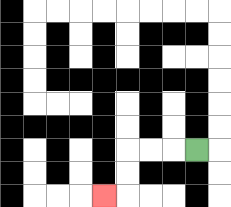{'start': '[8, 6]', 'end': '[4, 8]', 'path_directions': 'L,L,L,D,D,L', 'path_coordinates': '[[8, 6], [7, 6], [6, 6], [5, 6], [5, 7], [5, 8], [4, 8]]'}